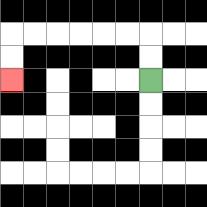{'start': '[6, 3]', 'end': '[0, 3]', 'path_directions': 'U,U,L,L,L,L,L,L,D,D', 'path_coordinates': '[[6, 3], [6, 2], [6, 1], [5, 1], [4, 1], [3, 1], [2, 1], [1, 1], [0, 1], [0, 2], [0, 3]]'}